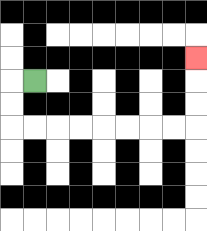{'start': '[1, 3]', 'end': '[8, 2]', 'path_directions': 'L,D,D,R,R,R,R,R,R,R,R,U,U,U', 'path_coordinates': '[[1, 3], [0, 3], [0, 4], [0, 5], [1, 5], [2, 5], [3, 5], [4, 5], [5, 5], [6, 5], [7, 5], [8, 5], [8, 4], [8, 3], [8, 2]]'}